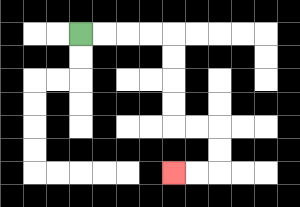{'start': '[3, 1]', 'end': '[7, 7]', 'path_directions': 'R,R,R,R,D,D,D,D,R,R,D,D,L,L', 'path_coordinates': '[[3, 1], [4, 1], [5, 1], [6, 1], [7, 1], [7, 2], [7, 3], [7, 4], [7, 5], [8, 5], [9, 5], [9, 6], [9, 7], [8, 7], [7, 7]]'}